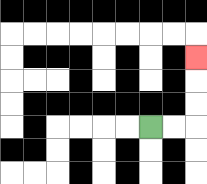{'start': '[6, 5]', 'end': '[8, 2]', 'path_directions': 'R,R,U,U,U', 'path_coordinates': '[[6, 5], [7, 5], [8, 5], [8, 4], [8, 3], [8, 2]]'}